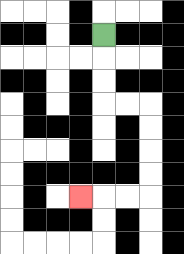{'start': '[4, 1]', 'end': '[3, 8]', 'path_directions': 'D,D,D,R,R,D,D,D,D,L,L,L', 'path_coordinates': '[[4, 1], [4, 2], [4, 3], [4, 4], [5, 4], [6, 4], [6, 5], [6, 6], [6, 7], [6, 8], [5, 8], [4, 8], [3, 8]]'}